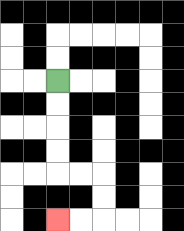{'start': '[2, 3]', 'end': '[2, 9]', 'path_directions': 'D,D,D,D,R,R,D,D,L,L', 'path_coordinates': '[[2, 3], [2, 4], [2, 5], [2, 6], [2, 7], [3, 7], [4, 7], [4, 8], [4, 9], [3, 9], [2, 9]]'}